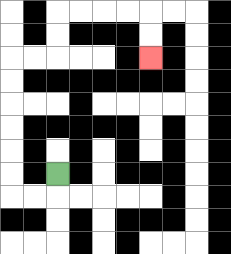{'start': '[2, 7]', 'end': '[6, 2]', 'path_directions': 'D,L,L,U,U,U,U,U,U,R,R,U,U,R,R,R,R,D,D', 'path_coordinates': '[[2, 7], [2, 8], [1, 8], [0, 8], [0, 7], [0, 6], [0, 5], [0, 4], [0, 3], [0, 2], [1, 2], [2, 2], [2, 1], [2, 0], [3, 0], [4, 0], [5, 0], [6, 0], [6, 1], [6, 2]]'}